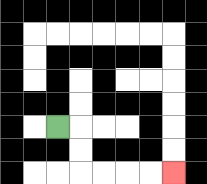{'start': '[2, 5]', 'end': '[7, 7]', 'path_directions': 'R,D,D,R,R,R,R', 'path_coordinates': '[[2, 5], [3, 5], [3, 6], [3, 7], [4, 7], [5, 7], [6, 7], [7, 7]]'}